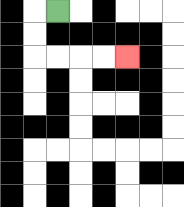{'start': '[2, 0]', 'end': '[5, 2]', 'path_directions': 'L,D,D,R,R,R,R', 'path_coordinates': '[[2, 0], [1, 0], [1, 1], [1, 2], [2, 2], [3, 2], [4, 2], [5, 2]]'}